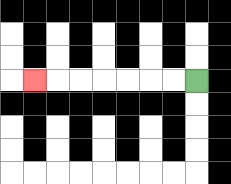{'start': '[8, 3]', 'end': '[1, 3]', 'path_directions': 'L,L,L,L,L,L,L', 'path_coordinates': '[[8, 3], [7, 3], [6, 3], [5, 3], [4, 3], [3, 3], [2, 3], [1, 3]]'}